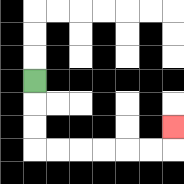{'start': '[1, 3]', 'end': '[7, 5]', 'path_directions': 'D,D,D,R,R,R,R,R,R,U', 'path_coordinates': '[[1, 3], [1, 4], [1, 5], [1, 6], [2, 6], [3, 6], [4, 6], [5, 6], [6, 6], [7, 6], [7, 5]]'}